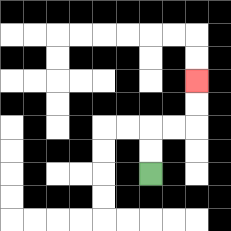{'start': '[6, 7]', 'end': '[8, 3]', 'path_directions': 'U,U,R,R,U,U', 'path_coordinates': '[[6, 7], [6, 6], [6, 5], [7, 5], [8, 5], [8, 4], [8, 3]]'}